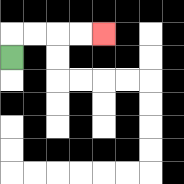{'start': '[0, 2]', 'end': '[4, 1]', 'path_directions': 'U,R,R,R,R', 'path_coordinates': '[[0, 2], [0, 1], [1, 1], [2, 1], [3, 1], [4, 1]]'}